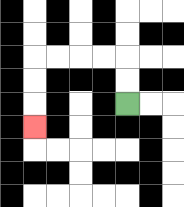{'start': '[5, 4]', 'end': '[1, 5]', 'path_directions': 'U,U,L,L,L,L,D,D,D', 'path_coordinates': '[[5, 4], [5, 3], [5, 2], [4, 2], [3, 2], [2, 2], [1, 2], [1, 3], [1, 4], [1, 5]]'}